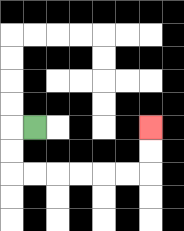{'start': '[1, 5]', 'end': '[6, 5]', 'path_directions': 'L,D,D,R,R,R,R,R,R,U,U', 'path_coordinates': '[[1, 5], [0, 5], [0, 6], [0, 7], [1, 7], [2, 7], [3, 7], [4, 7], [5, 7], [6, 7], [6, 6], [6, 5]]'}